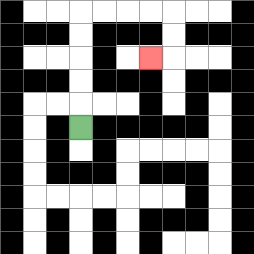{'start': '[3, 5]', 'end': '[6, 2]', 'path_directions': 'U,U,U,U,U,R,R,R,R,D,D,L', 'path_coordinates': '[[3, 5], [3, 4], [3, 3], [3, 2], [3, 1], [3, 0], [4, 0], [5, 0], [6, 0], [7, 0], [7, 1], [7, 2], [6, 2]]'}